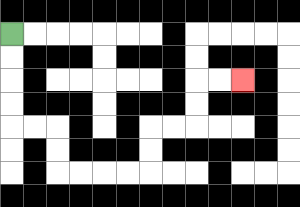{'start': '[0, 1]', 'end': '[10, 3]', 'path_directions': 'D,D,D,D,R,R,D,D,R,R,R,R,U,U,R,R,U,U,R,R', 'path_coordinates': '[[0, 1], [0, 2], [0, 3], [0, 4], [0, 5], [1, 5], [2, 5], [2, 6], [2, 7], [3, 7], [4, 7], [5, 7], [6, 7], [6, 6], [6, 5], [7, 5], [8, 5], [8, 4], [8, 3], [9, 3], [10, 3]]'}